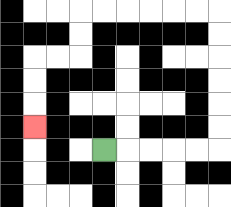{'start': '[4, 6]', 'end': '[1, 5]', 'path_directions': 'R,R,R,R,R,U,U,U,U,U,U,L,L,L,L,L,L,D,D,L,L,D,D,D', 'path_coordinates': '[[4, 6], [5, 6], [6, 6], [7, 6], [8, 6], [9, 6], [9, 5], [9, 4], [9, 3], [9, 2], [9, 1], [9, 0], [8, 0], [7, 0], [6, 0], [5, 0], [4, 0], [3, 0], [3, 1], [3, 2], [2, 2], [1, 2], [1, 3], [1, 4], [1, 5]]'}